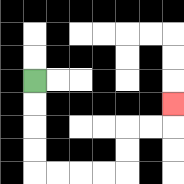{'start': '[1, 3]', 'end': '[7, 4]', 'path_directions': 'D,D,D,D,R,R,R,R,U,U,R,R,U', 'path_coordinates': '[[1, 3], [1, 4], [1, 5], [1, 6], [1, 7], [2, 7], [3, 7], [4, 7], [5, 7], [5, 6], [5, 5], [6, 5], [7, 5], [7, 4]]'}